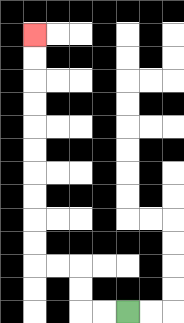{'start': '[5, 13]', 'end': '[1, 1]', 'path_directions': 'L,L,U,U,L,L,U,U,U,U,U,U,U,U,U,U', 'path_coordinates': '[[5, 13], [4, 13], [3, 13], [3, 12], [3, 11], [2, 11], [1, 11], [1, 10], [1, 9], [1, 8], [1, 7], [1, 6], [1, 5], [1, 4], [1, 3], [1, 2], [1, 1]]'}